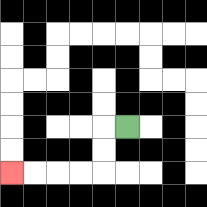{'start': '[5, 5]', 'end': '[0, 7]', 'path_directions': 'L,D,D,L,L,L,L', 'path_coordinates': '[[5, 5], [4, 5], [4, 6], [4, 7], [3, 7], [2, 7], [1, 7], [0, 7]]'}